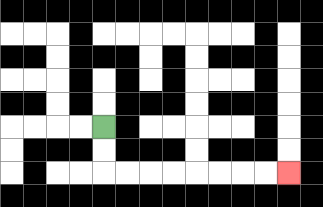{'start': '[4, 5]', 'end': '[12, 7]', 'path_directions': 'D,D,R,R,R,R,R,R,R,R', 'path_coordinates': '[[4, 5], [4, 6], [4, 7], [5, 7], [6, 7], [7, 7], [8, 7], [9, 7], [10, 7], [11, 7], [12, 7]]'}